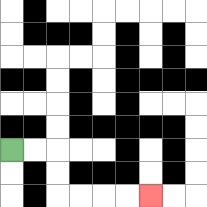{'start': '[0, 6]', 'end': '[6, 8]', 'path_directions': 'R,R,D,D,R,R,R,R', 'path_coordinates': '[[0, 6], [1, 6], [2, 6], [2, 7], [2, 8], [3, 8], [4, 8], [5, 8], [6, 8]]'}